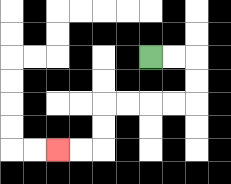{'start': '[6, 2]', 'end': '[2, 6]', 'path_directions': 'R,R,D,D,L,L,L,L,D,D,L,L', 'path_coordinates': '[[6, 2], [7, 2], [8, 2], [8, 3], [8, 4], [7, 4], [6, 4], [5, 4], [4, 4], [4, 5], [4, 6], [3, 6], [2, 6]]'}